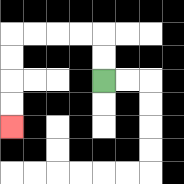{'start': '[4, 3]', 'end': '[0, 5]', 'path_directions': 'U,U,L,L,L,L,D,D,D,D', 'path_coordinates': '[[4, 3], [4, 2], [4, 1], [3, 1], [2, 1], [1, 1], [0, 1], [0, 2], [0, 3], [0, 4], [0, 5]]'}